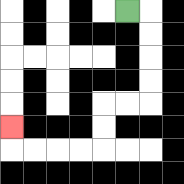{'start': '[5, 0]', 'end': '[0, 5]', 'path_directions': 'R,D,D,D,D,L,L,D,D,L,L,L,L,U', 'path_coordinates': '[[5, 0], [6, 0], [6, 1], [6, 2], [6, 3], [6, 4], [5, 4], [4, 4], [4, 5], [4, 6], [3, 6], [2, 6], [1, 6], [0, 6], [0, 5]]'}